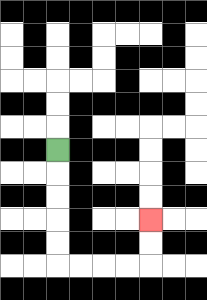{'start': '[2, 6]', 'end': '[6, 9]', 'path_directions': 'D,D,D,D,D,R,R,R,R,U,U', 'path_coordinates': '[[2, 6], [2, 7], [2, 8], [2, 9], [2, 10], [2, 11], [3, 11], [4, 11], [5, 11], [6, 11], [6, 10], [6, 9]]'}